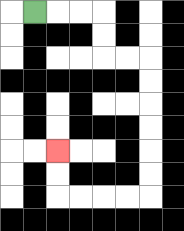{'start': '[1, 0]', 'end': '[2, 6]', 'path_directions': 'R,R,R,D,D,R,R,D,D,D,D,D,D,L,L,L,L,U,U', 'path_coordinates': '[[1, 0], [2, 0], [3, 0], [4, 0], [4, 1], [4, 2], [5, 2], [6, 2], [6, 3], [6, 4], [6, 5], [6, 6], [6, 7], [6, 8], [5, 8], [4, 8], [3, 8], [2, 8], [2, 7], [2, 6]]'}